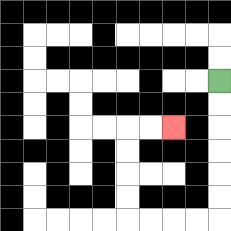{'start': '[9, 3]', 'end': '[7, 5]', 'path_directions': 'D,D,D,D,D,D,L,L,L,L,U,U,U,U,R,R', 'path_coordinates': '[[9, 3], [9, 4], [9, 5], [9, 6], [9, 7], [9, 8], [9, 9], [8, 9], [7, 9], [6, 9], [5, 9], [5, 8], [5, 7], [5, 6], [5, 5], [6, 5], [7, 5]]'}